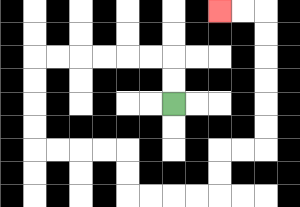{'start': '[7, 4]', 'end': '[9, 0]', 'path_directions': 'U,U,L,L,L,L,L,L,D,D,D,D,R,R,R,R,D,D,R,R,R,R,U,U,R,R,U,U,U,U,U,U,L,L', 'path_coordinates': '[[7, 4], [7, 3], [7, 2], [6, 2], [5, 2], [4, 2], [3, 2], [2, 2], [1, 2], [1, 3], [1, 4], [1, 5], [1, 6], [2, 6], [3, 6], [4, 6], [5, 6], [5, 7], [5, 8], [6, 8], [7, 8], [8, 8], [9, 8], [9, 7], [9, 6], [10, 6], [11, 6], [11, 5], [11, 4], [11, 3], [11, 2], [11, 1], [11, 0], [10, 0], [9, 0]]'}